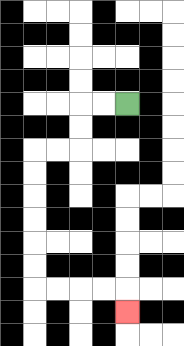{'start': '[5, 4]', 'end': '[5, 13]', 'path_directions': 'L,L,D,D,L,L,D,D,D,D,D,D,R,R,R,R,D', 'path_coordinates': '[[5, 4], [4, 4], [3, 4], [3, 5], [3, 6], [2, 6], [1, 6], [1, 7], [1, 8], [1, 9], [1, 10], [1, 11], [1, 12], [2, 12], [3, 12], [4, 12], [5, 12], [5, 13]]'}